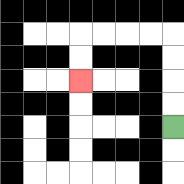{'start': '[7, 5]', 'end': '[3, 3]', 'path_directions': 'U,U,U,U,L,L,L,L,D,D', 'path_coordinates': '[[7, 5], [7, 4], [7, 3], [7, 2], [7, 1], [6, 1], [5, 1], [4, 1], [3, 1], [3, 2], [3, 3]]'}